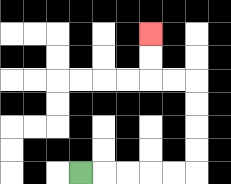{'start': '[3, 7]', 'end': '[6, 1]', 'path_directions': 'R,R,R,R,R,U,U,U,U,L,L,U,U', 'path_coordinates': '[[3, 7], [4, 7], [5, 7], [6, 7], [7, 7], [8, 7], [8, 6], [8, 5], [8, 4], [8, 3], [7, 3], [6, 3], [6, 2], [6, 1]]'}